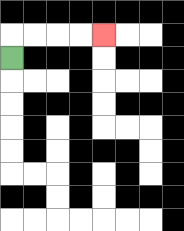{'start': '[0, 2]', 'end': '[4, 1]', 'path_directions': 'U,R,R,R,R', 'path_coordinates': '[[0, 2], [0, 1], [1, 1], [2, 1], [3, 1], [4, 1]]'}